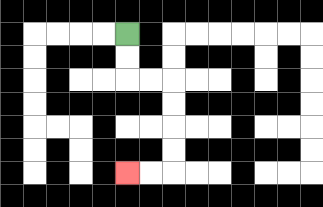{'start': '[5, 1]', 'end': '[5, 7]', 'path_directions': 'D,D,R,R,D,D,D,D,L,L', 'path_coordinates': '[[5, 1], [5, 2], [5, 3], [6, 3], [7, 3], [7, 4], [7, 5], [7, 6], [7, 7], [6, 7], [5, 7]]'}